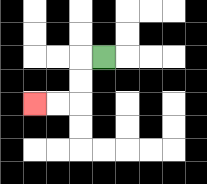{'start': '[4, 2]', 'end': '[1, 4]', 'path_directions': 'L,D,D,L,L', 'path_coordinates': '[[4, 2], [3, 2], [3, 3], [3, 4], [2, 4], [1, 4]]'}